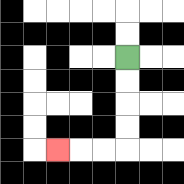{'start': '[5, 2]', 'end': '[2, 6]', 'path_directions': 'D,D,D,D,L,L,L', 'path_coordinates': '[[5, 2], [5, 3], [5, 4], [5, 5], [5, 6], [4, 6], [3, 6], [2, 6]]'}